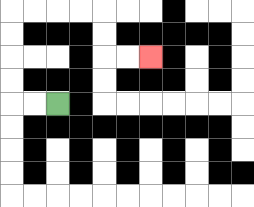{'start': '[2, 4]', 'end': '[6, 2]', 'path_directions': 'L,L,U,U,U,U,R,R,R,R,D,D,R,R', 'path_coordinates': '[[2, 4], [1, 4], [0, 4], [0, 3], [0, 2], [0, 1], [0, 0], [1, 0], [2, 0], [3, 0], [4, 0], [4, 1], [4, 2], [5, 2], [6, 2]]'}